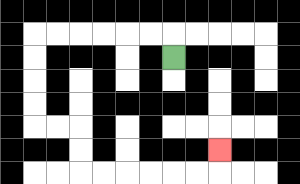{'start': '[7, 2]', 'end': '[9, 6]', 'path_directions': 'U,L,L,L,L,L,L,D,D,D,D,R,R,D,D,R,R,R,R,R,R,U', 'path_coordinates': '[[7, 2], [7, 1], [6, 1], [5, 1], [4, 1], [3, 1], [2, 1], [1, 1], [1, 2], [1, 3], [1, 4], [1, 5], [2, 5], [3, 5], [3, 6], [3, 7], [4, 7], [5, 7], [6, 7], [7, 7], [8, 7], [9, 7], [9, 6]]'}